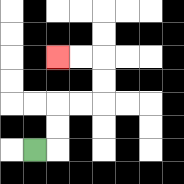{'start': '[1, 6]', 'end': '[2, 2]', 'path_directions': 'R,U,U,R,R,U,U,L,L', 'path_coordinates': '[[1, 6], [2, 6], [2, 5], [2, 4], [3, 4], [4, 4], [4, 3], [4, 2], [3, 2], [2, 2]]'}